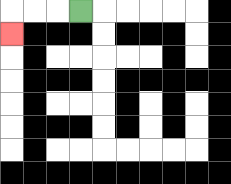{'start': '[3, 0]', 'end': '[0, 1]', 'path_directions': 'L,L,L,D', 'path_coordinates': '[[3, 0], [2, 0], [1, 0], [0, 0], [0, 1]]'}